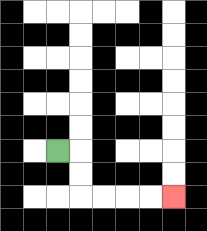{'start': '[2, 6]', 'end': '[7, 8]', 'path_directions': 'R,D,D,R,R,R,R', 'path_coordinates': '[[2, 6], [3, 6], [3, 7], [3, 8], [4, 8], [5, 8], [6, 8], [7, 8]]'}